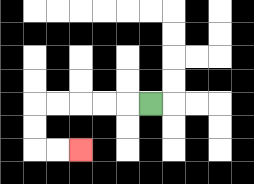{'start': '[6, 4]', 'end': '[3, 6]', 'path_directions': 'L,L,L,L,L,D,D,R,R', 'path_coordinates': '[[6, 4], [5, 4], [4, 4], [3, 4], [2, 4], [1, 4], [1, 5], [1, 6], [2, 6], [3, 6]]'}